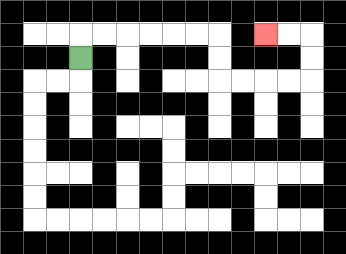{'start': '[3, 2]', 'end': '[11, 1]', 'path_directions': 'U,R,R,R,R,R,R,D,D,R,R,R,R,U,U,L,L', 'path_coordinates': '[[3, 2], [3, 1], [4, 1], [5, 1], [6, 1], [7, 1], [8, 1], [9, 1], [9, 2], [9, 3], [10, 3], [11, 3], [12, 3], [13, 3], [13, 2], [13, 1], [12, 1], [11, 1]]'}